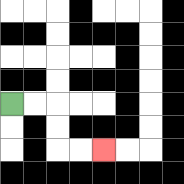{'start': '[0, 4]', 'end': '[4, 6]', 'path_directions': 'R,R,D,D,R,R', 'path_coordinates': '[[0, 4], [1, 4], [2, 4], [2, 5], [2, 6], [3, 6], [4, 6]]'}